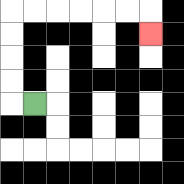{'start': '[1, 4]', 'end': '[6, 1]', 'path_directions': 'L,U,U,U,U,R,R,R,R,R,R,D', 'path_coordinates': '[[1, 4], [0, 4], [0, 3], [0, 2], [0, 1], [0, 0], [1, 0], [2, 0], [3, 0], [4, 0], [5, 0], [6, 0], [6, 1]]'}